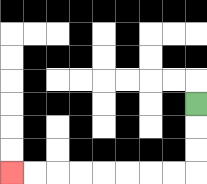{'start': '[8, 4]', 'end': '[0, 7]', 'path_directions': 'D,D,D,L,L,L,L,L,L,L,L', 'path_coordinates': '[[8, 4], [8, 5], [8, 6], [8, 7], [7, 7], [6, 7], [5, 7], [4, 7], [3, 7], [2, 7], [1, 7], [0, 7]]'}